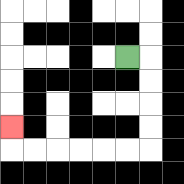{'start': '[5, 2]', 'end': '[0, 5]', 'path_directions': 'R,D,D,D,D,L,L,L,L,L,L,U', 'path_coordinates': '[[5, 2], [6, 2], [6, 3], [6, 4], [6, 5], [6, 6], [5, 6], [4, 6], [3, 6], [2, 6], [1, 6], [0, 6], [0, 5]]'}